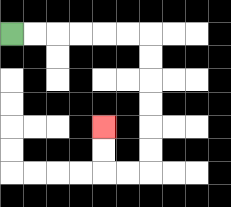{'start': '[0, 1]', 'end': '[4, 5]', 'path_directions': 'R,R,R,R,R,R,D,D,D,D,D,D,L,L,U,U', 'path_coordinates': '[[0, 1], [1, 1], [2, 1], [3, 1], [4, 1], [5, 1], [6, 1], [6, 2], [6, 3], [6, 4], [6, 5], [6, 6], [6, 7], [5, 7], [4, 7], [4, 6], [4, 5]]'}